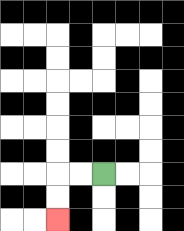{'start': '[4, 7]', 'end': '[2, 9]', 'path_directions': 'L,L,D,D', 'path_coordinates': '[[4, 7], [3, 7], [2, 7], [2, 8], [2, 9]]'}